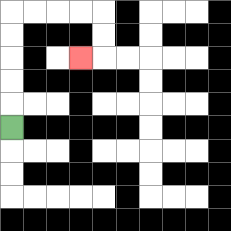{'start': '[0, 5]', 'end': '[3, 2]', 'path_directions': 'U,U,U,U,U,R,R,R,R,D,D,L', 'path_coordinates': '[[0, 5], [0, 4], [0, 3], [0, 2], [0, 1], [0, 0], [1, 0], [2, 0], [3, 0], [4, 0], [4, 1], [4, 2], [3, 2]]'}